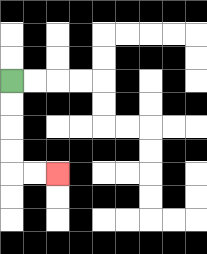{'start': '[0, 3]', 'end': '[2, 7]', 'path_directions': 'D,D,D,D,R,R', 'path_coordinates': '[[0, 3], [0, 4], [0, 5], [0, 6], [0, 7], [1, 7], [2, 7]]'}